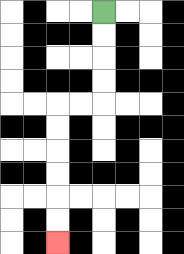{'start': '[4, 0]', 'end': '[2, 10]', 'path_directions': 'D,D,D,D,L,L,D,D,D,D,D,D', 'path_coordinates': '[[4, 0], [4, 1], [4, 2], [4, 3], [4, 4], [3, 4], [2, 4], [2, 5], [2, 6], [2, 7], [2, 8], [2, 9], [2, 10]]'}